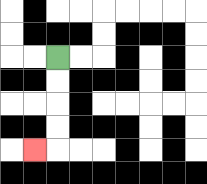{'start': '[2, 2]', 'end': '[1, 6]', 'path_directions': 'D,D,D,D,L', 'path_coordinates': '[[2, 2], [2, 3], [2, 4], [2, 5], [2, 6], [1, 6]]'}